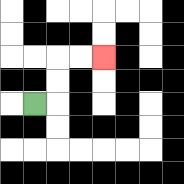{'start': '[1, 4]', 'end': '[4, 2]', 'path_directions': 'R,U,U,R,R', 'path_coordinates': '[[1, 4], [2, 4], [2, 3], [2, 2], [3, 2], [4, 2]]'}